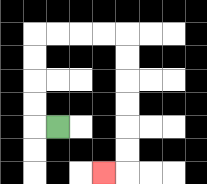{'start': '[2, 5]', 'end': '[4, 7]', 'path_directions': 'L,U,U,U,U,R,R,R,R,D,D,D,D,D,D,L', 'path_coordinates': '[[2, 5], [1, 5], [1, 4], [1, 3], [1, 2], [1, 1], [2, 1], [3, 1], [4, 1], [5, 1], [5, 2], [5, 3], [5, 4], [5, 5], [5, 6], [5, 7], [4, 7]]'}